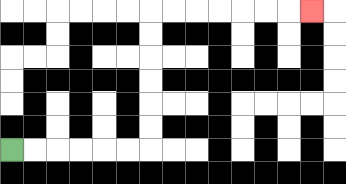{'start': '[0, 6]', 'end': '[13, 0]', 'path_directions': 'R,R,R,R,R,R,U,U,U,U,U,U,R,R,R,R,R,R,R', 'path_coordinates': '[[0, 6], [1, 6], [2, 6], [3, 6], [4, 6], [5, 6], [6, 6], [6, 5], [6, 4], [6, 3], [6, 2], [6, 1], [6, 0], [7, 0], [8, 0], [9, 0], [10, 0], [11, 0], [12, 0], [13, 0]]'}